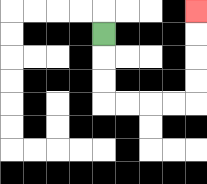{'start': '[4, 1]', 'end': '[8, 0]', 'path_directions': 'D,D,D,R,R,R,R,U,U,U,U', 'path_coordinates': '[[4, 1], [4, 2], [4, 3], [4, 4], [5, 4], [6, 4], [7, 4], [8, 4], [8, 3], [8, 2], [8, 1], [8, 0]]'}